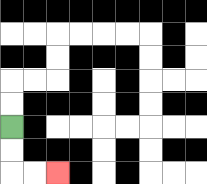{'start': '[0, 5]', 'end': '[2, 7]', 'path_directions': 'D,D,R,R', 'path_coordinates': '[[0, 5], [0, 6], [0, 7], [1, 7], [2, 7]]'}